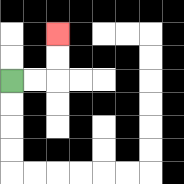{'start': '[0, 3]', 'end': '[2, 1]', 'path_directions': 'R,R,U,U', 'path_coordinates': '[[0, 3], [1, 3], [2, 3], [2, 2], [2, 1]]'}